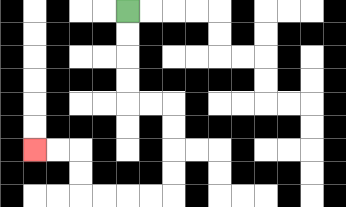{'start': '[5, 0]', 'end': '[1, 6]', 'path_directions': 'D,D,D,D,R,R,D,D,D,D,L,L,L,L,U,U,L,L', 'path_coordinates': '[[5, 0], [5, 1], [5, 2], [5, 3], [5, 4], [6, 4], [7, 4], [7, 5], [7, 6], [7, 7], [7, 8], [6, 8], [5, 8], [4, 8], [3, 8], [3, 7], [3, 6], [2, 6], [1, 6]]'}